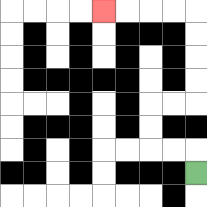{'start': '[8, 7]', 'end': '[4, 0]', 'path_directions': 'U,L,L,U,U,R,R,U,U,U,U,L,L,L,L', 'path_coordinates': '[[8, 7], [8, 6], [7, 6], [6, 6], [6, 5], [6, 4], [7, 4], [8, 4], [8, 3], [8, 2], [8, 1], [8, 0], [7, 0], [6, 0], [5, 0], [4, 0]]'}